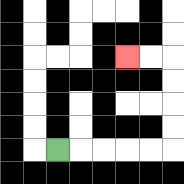{'start': '[2, 6]', 'end': '[5, 2]', 'path_directions': 'R,R,R,R,R,U,U,U,U,L,L', 'path_coordinates': '[[2, 6], [3, 6], [4, 6], [5, 6], [6, 6], [7, 6], [7, 5], [7, 4], [7, 3], [7, 2], [6, 2], [5, 2]]'}